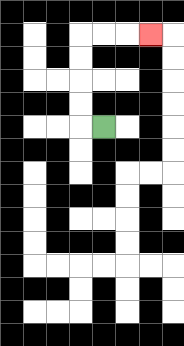{'start': '[4, 5]', 'end': '[6, 1]', 'path_directions': 'L,U,U,U,U,R,R,R', 'path_coordinates': '[[4, 5], [3, 5], [3, 4], [3, 3], [3, 2], [3, 1], [4, 1], [5, 1], [6, 1]]'}